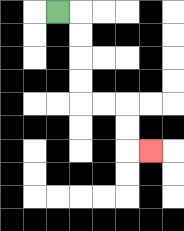{'start': '[2, 0]', 'end': '[6, 6]', 'path_directions': 'R,D,D,D,D,R,R,D,D,R', 'path_coordinates': '[[2, 0], [3, 0], [3, 1], [3, 2], [3, 3], [3, 4], [4, 4], [5, 4], [5, 5], [5, 6], [6, 6]]'}